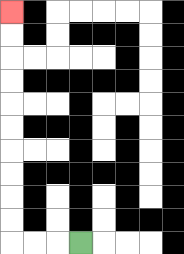{'start': '[3, 10]', 'end': '[0, 0]', 'path_directions': 'L,L,L,U,U,U,U,U,U,U,U,U,U', 'path_coordinates': '[[3, 10], [2, 10], [1, 10], [0, 10], [0, 9], [0, 8], [0, 7], [0, 6], [0, 5], [0, 4], [0, 3], [0, 2], [0, 1], [0, 0]]'}